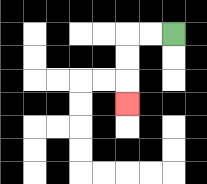{'start': '[7, 1]', 'end': '[5, 4]', 'path_directions': 'L,L,D,D,D', 'path_coordinates': '[[7, 1], [6, 1], [5, 1], [5, 2], [5, 3], [5, 4]]'}